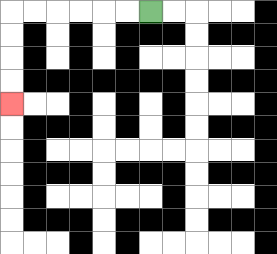{'start': '[6, 0]', 'end': '[0, 4]', 'path_directions': 'L,L,L,L,L,L,D,D,D,D', 'path_coordinates': '[[6, 0], [5, 0], [4, 0], [3, 0], [2, 0], [1, 0], [0, 0], [0, 1], [0, 2], [0, 3], [0, 4]]'}